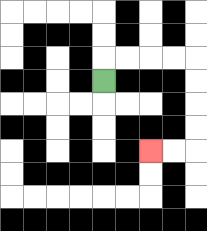{'start': '[4, 3]', 'end': '[6, 6]', 'path_directions': 'U,R,R,R,R,D,D,D,D,L,L', 'path_coordinates': '[[4, 3], [4, 2], [5, 2], [6, 2], [7, 2], [8, 2], [8, 3], [8, 4], [8, 5], [8, 6], [7, 6], [6, 6]]'}